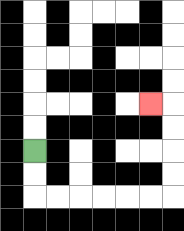{'start': '[1, 6]', 'end': '[6, 4]', 'path_directions': 'D,D,R,R,R,R,R,R,U,U,U,U,L', 'path_coordinates': '[[1, 6], [1, 7], [1, 8], [2, 8], [3, 8], [4, 8], [5, 8], [6, 8], [7, 8], [7, 7], [7, 6], [7, 5], [7, 4], [6, 4]]'}